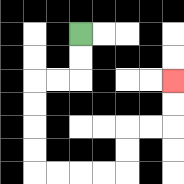{'start': '[3, 1]', 'end': '[7, 3]', 'path_directions': 'D,D,L,L,D,D,D,D,R,R,R,R,U,U,R,R,U,U', 'path_coordinates': '[[3, 1], [3, 2], [3, 3], [2, 3], [1, 3], [1, 4], [1, 5], [1, 6], [1, 7], [2, 7], [3, 7], [4, 7], [5, 7], [5, 6], [5, 5], [6, 5], [7, 5], [7, 4], [7, 3]]'}